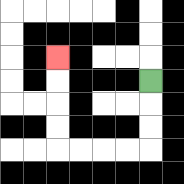{'start': '[6, 3]', 'end': '[2, 2]', 'path_directions': 'D,D,D,L,L,L,L,U,U,U,U', 'path_coordinates': '[[6, 3], [6, 4], [6, 5], [6, 6], [5, 6], [4, 6], [3, 6], [2, 6], [2, 5], [2, 4], [2, 3], [2, 2]]'}